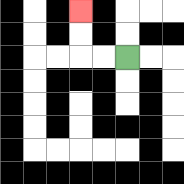{'start': '[5, 2]', 'end': '[3, 0]', 'path_directions': 'L,L,U,U', 'path_coordinates': '[[5, 2], [4, 2], [3, 2], [3, 1], [3, 0]]'}